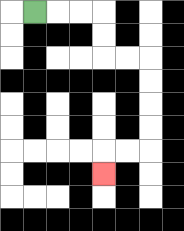{'start': '[1, 0]', 'end': '[4, 7]', 'path_directions': 'R,R,R,D,D,R,R,D,D,D,D,L,L,D', 'path_coordinates': '[[1, 0], [2, 0], [3, 0], [4, 0], [4, 1], [4, 2], [5, 2], [6, 2], [6, 3], [6, 4], [6, 5], [6, 6], [5, 6], [4, 6], [4, 7]]'}